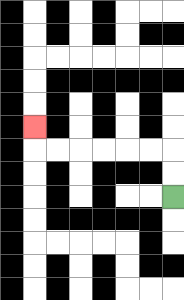{'start': '[7, 8]', 'end': '[1, 5]', 'path_directions': 'U,U,L,L,L,L,L,L,U', 'path_coordinates': '[[7, 8], [7, 7], [7, 6], [6, 6], [5, 6], [4, 6], [3, 6], [2, 6], [1, 6], [1, 5]]'}